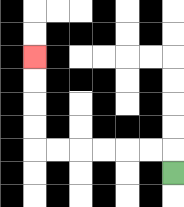{'start': '[7, 7]', 'end': '[1, 2]', 'path_directions': 'U,L,L,L,L,L,L,U,U,U,U', 'path_coordinates': '[[7, 7], [7, 6], [6, 6], [5, 6], [4, 6], [3, 6], [2, 6], [1, 6], [1, 5], [1, 4], [1, 3], [1, 2]]'}